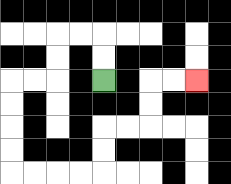{'start': '[4, 3]', 'end': '[8, 3]', 'path_directions': 'U,U,L,L,D,D,L,L,D,D,D,D,R,R,R,R,U,U,R,R,U,U,R,R', 'path_coordinates': '[[4, 3], [4, 2], [4, 1], [3, 1], [2, 1], [2, 2], [2, 3], [1, 3], [0, 3], [0, 4], [0, 5], [0, 6], [0, 7], [1, 7], [2, 7], [3, 7], [4, 7], [4, 6], [4, 5], [5, 5], [6, 5], [6, 4], [6, 3], [7, 3], [8, 3]]'}